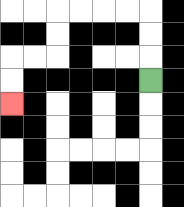{'start': '[6, 3]', 'end': '[0, 4]', 'path_directions': 'U,U,U,L,L,L,L,D,D,L,L,D,D', 'path_coordinates': '[[6, 3], [6, 2], [6, 1], [6, 0], [5, 0], [4, 0], [3, 0], [2, 0], [2, 1], [2, 2], [1, 2], [0, 2], [0, 3], [0, 4]]'}